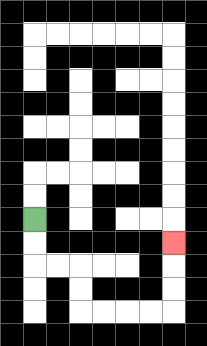{'start': '[1, 9]', 'end': '[7, 10]', 'path_directions': 'D,D,R,R,D,D,R,R,R,R,U,U,U', 'path_coordinates': '[[1, 9], [1, 10], [1, 11], [2, 11], [3, 11], [3, 12], [3, 13], [4, 13], [5, 13], [6, 13], [7, 13], [7, 12], [7, 11], [7, 10]]'}